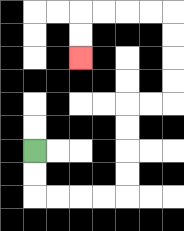{'start': '[1, 6]', 'end': '[3, 2]', 'path_directions': 'D,D,R,R,R,R,U,U,U,U,R,R,U,U,U,U,L,L,L,L,D,D', 'path_coordinates': '[[1, 6], [1, 7], [1, 8], [2, 8], [3, 8], [4, 8], [5, 8], [5, 7], [5, 6], [5, 5], [5, 4], [6, 4], [7, 4], [7, 3], [7, 2], [7, 1], [7, 0], [6, 0], [5, 0], [4, 0], [3, 0], [3, 1], [3, 2]]'}